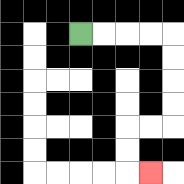{'start': '[3, 1]', 'end': '[6, 7]', 'path_directions': 'R,R,R,R,D,D,D,D,L,L,D,D,R', 'path_coordinates': '[[3, 1], [4, 1], [5, 1], [6, 1], [7, 1], [7, 2], [7, 3], [7, 4], [7, 5], [6, 5], [5, 5], [5, 6], [5, 7], [6, 7]]'}